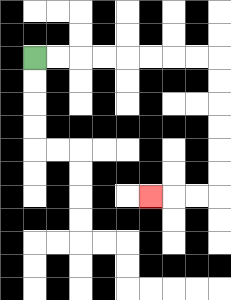{'start': '[1, 2]', 'end': '[6, 8]', 'path_directions': 'R,R,R,R,R,R,R,R,D,D,D,D,D,D,L,L,L', 'path_coordinates': '[[1, 2], [2, 2], [3, 2], [4, 2], [5, 2], [6, 2], [7, 2], [8, 2], [9, 2], [9, 3], [9, 4], [9, 5], [9, 6], [9, 7], [9, 8], [8, 8], [7, 8], [6, 8]]'}